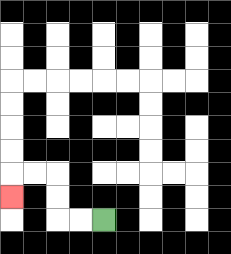{'start': '[4, 9]', 'end': '[0, 8]', 'path_directions': 'L,L,U,U,L,L,D', 'path_coordinates': '[[4, 9], [3, 9], [2, 9], [2, 8], [2, 7], [1, 7], [0, 7], [0, 8]]'}